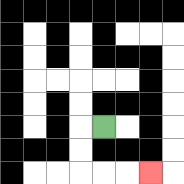{'start': '[4, 5]', 'end': '[6, 7]', 'path_directions': 'L,D,D,R,R,R', 'path_coordinates': '[[4, 5], [3, 5], [3, 6], [3, 7], [4, 7], [5, 7], [6, 7]]'}